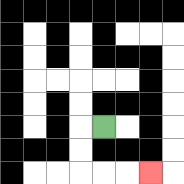{'start': '[4, 5]', 'end': '[6, 7]', 'path_directions': 'L,D,D,R,R,R', 'path_coordinates': '[[4, 5], [3, 5], [3, 6], [3, 7], [4, 7], [5, 7], [6, 7]]'}